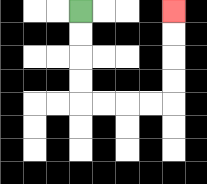{'start': '[3, 0]', 'end': '[7, 0]', 'path_directions': 'D,D,D,D,R,R,R,R,U,U,U,U', 'path_coordinates': '[[3, 0], [3, 1], [3, 2], [3, 3], [3, 4], [4, 4], [5, 4], [6, 4], [7, 4], [7, 3], [7, 2], [7, 1], [7, 0]]'}